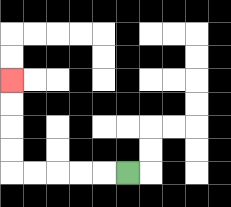{'start': '[5, 7]', 'end': '[0, 3]', 'path_directions': 'L,L,L,L,L,U,U,U,U', 'path_coordinates': '[[5, 7], [4, 7], [3, 7], [2, 7], [1, 7], [0, 7], [0, 6], [0, 5], [0, 4], [0, 3]]'}